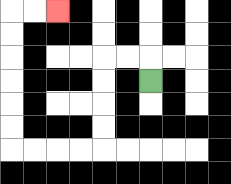{'start': '[6, 3]', 'end': '[2, 0]', 'path_directions': 'U,L,L,D,D,D,D,L,L,L,L,U,U,U,U,U,U,R,R', 'path_coordinates': '[[6, 3], [6, 2], [5, 2], [4, 2], [4, 3], [4, 4], [4, 5], [4, 6], [3, 6], [2, 6], [1, 6], [0, 6], [0, 5], [0, 4], [0, 3], [0, 2], [0, 1], [0, 0], [1, 0], [2, 0]]'}